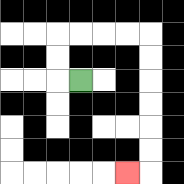{'start': '[3, 3]', 'end': '[5, 7]', 'path_directions': 'L,U,U,R,R,R,R,D,D,D,D,D,D,L', 'path_coordinates': '[[3, 3], [2, 3], [2, 2], [2, 1], [3, 1], [4, 1], [5, 1], [6, 1], [6, 2], [6, 3], [6, 4], [6, 5], [6, 6], [6, 7], [5, 7]]'}